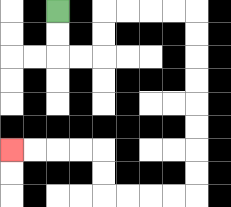{'start': '[2, 0]', 'end': '[0, 6]', 'path_directions': 'D,D,R,R,U,U,R,R,R,R,D,D,D,D,D,D,D,D,L,L,L,L,U,U,L,L,L,L', 'path_coordinates': '[[2, 0], [2, 1], [2, 2], [3, 2], [4, 2], [4, 1], [4, 0], [5, 0], [6, 0], [7, 0], [8, 0], [8, 1], [8, 2], [8, 3], [8, 4], [8, 5], [8, 6], [8, 7], [8, 8], [7, 8], [6, 8], [5, 8], [4, 8], [4, 7], [4, 6], [3, 6], [2, 6], [1, 6], [0, 6]]'}